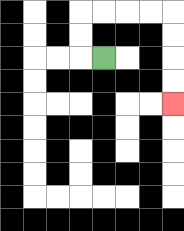{'start': '[4, 2]', 'end': '[7, 4]', 'path_directions': 'L,U,U,R,R,R,R,D,D,D,D', 'path_coordinates': '[[4, 2], [3, 2], [3, 1], [3, 0], [4, 0], [5, 0], [6, 0], [7, 0], [7, 1], [7, 2], [7, 3], [7, 4]]'}